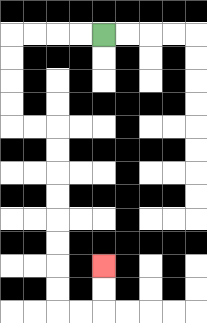{'start': '[4, 1]', 'end': '[4, 11]', 'path_directions': 'L,L,L,L,D,D,D,D,R,R,D,D,D,D,D,D,D,D,R,R,U,U', 'path_coordinates': '[[4, 1], [3, 1], [2, 1], [1, 1], [0, 1], [0, 2], [0, 3], [0, 4], [0, 5], [1, 5], [2, 5], [2, 6], [2, 7], [2, 8], [2, 9], [2, 10], [2, 11], [2, 12], [2, 13], [3, 13], [4, 13], [4, 12], [4, 11]]'}